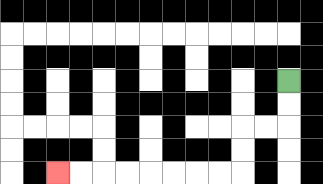{'start': '[12, 3]', 'end': '[2, 7]', 'path_directions': 'D,D,L,L,D,D,L,L,L,L,L,L,L,L', 'path_coordinates': '[[12, 3], [12, 4], [12, 5], [11, 5], [10, 5], [10, 6], [10, 7], [9, 7], [8, 7], [7, 7], [6, 7], [5, 7], [4, 7], [3, 7], [2, 7]]'}